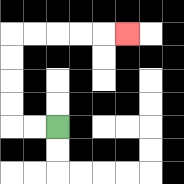{'start': '[2, 5]', 'end': '[5, 1]', 'path_directions': 'L,L,U,U,U,U,R,R,R,R,R', 'path_coordinates': '[[2, 5], [1, 5], [0, 5], [0, 4], [0, 3], [0, 2], [0, 1], [1, 1], [2, 1], [3, 1], [4, 1], [5, 1]]'}